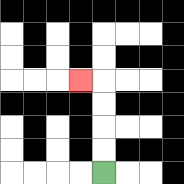{'start': '[4, 7]', 'end': '[3, 3]', 'path_directions': 'U,U,U,U,L', 'path_coordinates': '[[4, 7], [4, 6], [4, 5], [4, 4], [4, 3], [3, 3]]'}